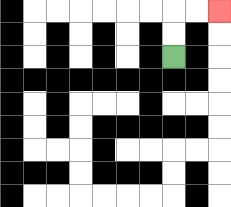{'start': '[7, 2]', 'end': '[9, 0]', 'path_directions': 'U,U,R,R', 'path_coordinates': '[[7, 2], [7, 1], [7, 0], [8, 0], [9, 0]]'}